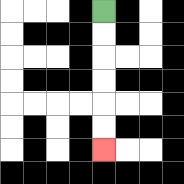{'start': '[4, 0]', 'end': '[4, 6]', 'path_directions': 'D,D,D,D,D,D', 'path_coordinates': '[[4, 0], [4, 1], [4, 2], [4, 3], [4, 4], [4, 5], [4, 6]]'}